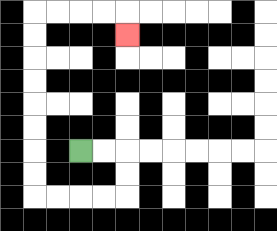{'start': '[3, 6]', 'end': '[5, 1]', 'path_directions': 'R,R,D,D,L,L,L,L,U,U,U,U,U,U,U,U,R,R,R,R,D', 'path_coordinates': '[[3, 6], [4, 6], [5, 6], [5, 7], [5, 8], [4, 8], [3, 8], [2, 8], [1, 8], [1, 7], [1, 6], [1, 5], [1, 4], [1, 3], [1, 2], [1, 1], [1, 0], [2, 0], [3, 0], [4, 0], [5, 0], [5, 1]]'}